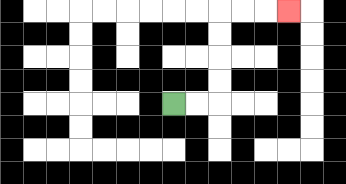{'start': '[7, 4]', 'end': '[12, 0]', 'path_directions': 'R,R,U,U,U,U,R,R,R', 'path_coordinates': '[[7, 4], [8, 4], [9, 4], [9, 3], [9, 2], [9, 1], [9, 0], [10, 0], [11, 0], [12, 0]]'}